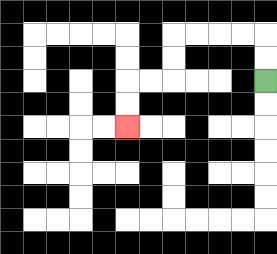{'start': '[11, 3]', 'end': '[5, 5]', 'path_directions': 'U,U,L,L,L,L,D,D,L,L,D,D', 'path_coordinates': '[[11, 3], [11, 2], [11, 1], [10, 1], [9, 1], [8, 1], [7, 1], [7, 2], [7, 3], [6, 3], [5, 3], [5, 4], [5, 5]]'}